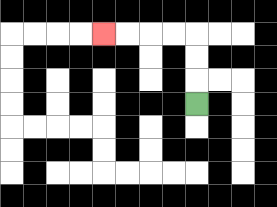{'start': '[8, 4]', 'end': '[4, 1]', 'path_directions': 'U,U,U,L,L,L,L', 'path_coordinates': '[[8, 4], [8, 3], [8, 2], [8, 1], [7, 1], [6, 1], [5, 1], [4, 1]]'}